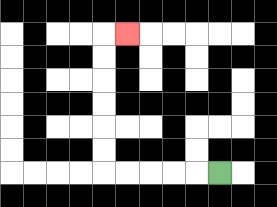{'start': '[9, 7]', 'end': '[5, 1]', 'path_directions': 'L,L,L,L,L,U,U,U,U,U,U,R', 'path_coordinates': '[[9, 7], [8, 7], [7, 7], [6, 7], [5, 7], [4, 7], [4, 6], [4, 5], [4, 4], [4, 3], [4, 2], [4, 1], [5, 1]]'}